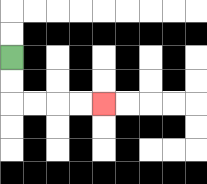{'start': '[0, 2]', 'end': '[4, 4]', 'path_directions': 'D,D,R,R,R,R', 'path_coordinates': '[[0, 2], [0, 3], [0, 4], [1, 4], [2, 4], [3, 4], [4, 4]]'}